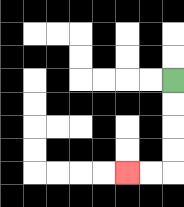{'start': '[7, 3]', 'end': '[5, 7]', 'path_directions': 'D,D,D,D,L,L', 'path_coordinates': '[[7, 3], [7, 4], [7, 5], [7, 6], [7, 7], [6, 7], [5, 7]]'}